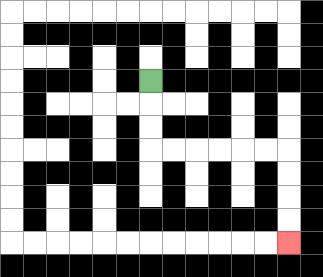{'start': '[6, 3]', 'end': '[12, 10]', 'path_directions': 'D,D,D,R,R,R,R,R,R,D,D,D,D', 'path_coordinates': '[[6, 3], [6, 4], [6, 5], [6, 6], [7, 6], [8, 6], [9, 6], [10, 6], [11, 6], [12, 6], [12, 7], [12, 8], [12, 9], [12, 10]]'}